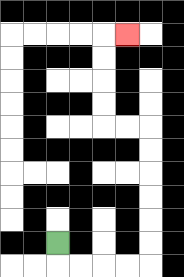{'start': '[2, 10]', 'end': '[5, 1]', 'path_directions': 'D,R,R,R,R,U,U,U,U,U,U,L,L,U,U,U,U,R', 'path_coordinates': '[[2, 10], [2, 11], [3, 11], [4, 11], [5, 11], [6, 11], [6, 10], [6, 9], [6, 8], [6, 7], [6, 6], [6, 5], [5, 5], [4, 5], [4, 4], [4, 3], [4, 2], [4, 1], [5, 1]]'}